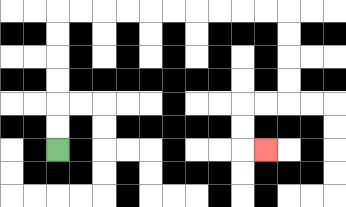{'start': '[2, 6]', 'end': '[11, 6]', 'path_directions': 'U,U,U,U,U,U,R,R,R,R,R,R,R,R,R,R,D,D,D,D,L,L,D,D,R', 'path_coordinates': '[[2, 6], [2, 5], [2, 4], [2, 3], [2, 2], [2, 1], [2, 0], [3, 0], [4, 0], [5, 0], [6, 0], [7, 0], [8, 0], [9, 0], [10, 0], [11, 0], [12, 0], [12, 1], [12, 2], [12, 3], [12, 4], [11, 4], [10, 4], [10, 5], [10, 6], [11, 6]]'}